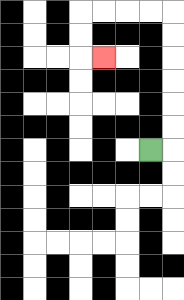{'start': '[6, 6]', 'end': '[4, 2]', 'path_directions': 'R,U,U,U,U,U,U,L,L,L,L,D,D,R', 'path_coordinates': '[[6, 6], [7, 6], [7, 5], [7, 4], [7, 3], [7, 2], [7, 1], [7, 0], [6, 0], [5, 0], [4, 0], [3, 0], [3, 1], [3, 2], [4, 2]]'}